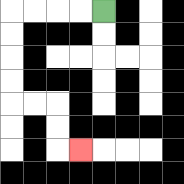{'start': '[4, 0]', 'end': '[3, 6]', 'path_directions': 'L,L,L,L,D,D,D,D,R,R,D,D,R', 'path_coordinates': '[[4, 0], [3, 0], [2, 0], [1, 0], [0, 0], [0, 1], [0, 2], [0, 3], [0, 4], [1, 4], [2, 4], [2, 5], [2, 6], [3, 6]]'}